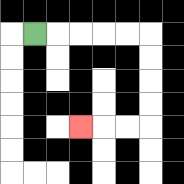{'start': '[1, 1]', 'end': '[3, 5]', 'path_directions': 'R,R,R,R,R,D,D,D,D,L,L,L', 'path_coordinates': '[[1, 1], [2, 1], [3, 1], [4, 1], [5, 1], [6, 1], [6, 2], [6, 3], [6, 4], [6, 5], [5, 5], [4, 5], [3, 5]]'}